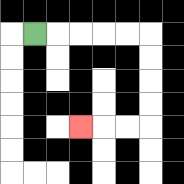{'start': '[1, 1]', 'end': '[3, 5]', 'path_directions': 'R,R,R,R,R,D,D,D,D,L,L,L', 'path_coordinates': '[[1, 1], [2, 1], [3, 1], [4, 1], [5, 1], [6, 1], [6, 2], [6, 3], [6, 4], [6, 5], [5, 5], [4, 5], [3, 5]]'}